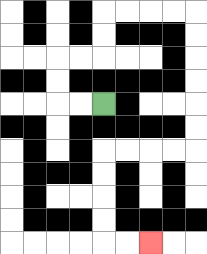{'start': '[4, 4]', 'end': '[6, 10]', 'path_directions': 'L,L,U,U,R,R,U,U,R,R,R,R,D,D,D,D,D,D,L,L,L,L,D,D,D,D,R,R', 'path_coordinates': '[[4, 4], [3, 4], [2, 4], [2, 3], [2, 2], [3, 2], [4, 2], [4, 1], [4, 0], [5, 0], [6, 0], [7, 0], [8, 0], [8, 1], [8, 2], [8, 3], [8, 4], [8, 5], [8, 6], [7, 6], [6, 6], [5, 6], [4, 6], [4, 7], [4, 8], [4, 9], [4, 10], [5, 10], [6, 10]]'}